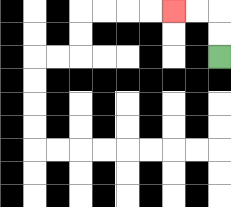{'start': '[9, 2]', 'end': '[7, 0]', 'path_directions': 'U,U,L,L', 'path_coordinates': '[[9, 2], [9, 1], [9, 0], [8, 0], [7, 0]]'}